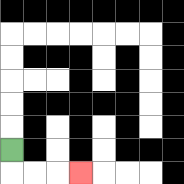{'start': '[0, 6]', 'end': '[3, 7]', 'path_directions': 'D,R,R,R', 'path_coordinates': '[[0, 6], [0, 7], [1, 7], [2, 7], [3, 7]]'}